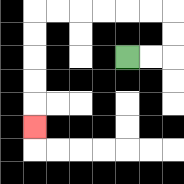{'start': '[5, 2]', 'end': '[1, 5]', 'path_directions': 'R,R,U,U,L,L,L,L,L,L,D,D,D,D,D', 'path_coordinates': '[[5, 2], [6, 2], [7, 2], [7, 1], [7, 0], [6, 0], [5, 0], [4, 0], [3, 0], [2, 0], [1, 0], [1, 1], [1, 2], [1, 3], [1, 4], [1, 5]]'}